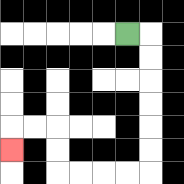{'start': '[5, 1]', 'end': '[0, 6]', 'path_directions': 'R,D,D,D,D,D,D,L,L,L,L,U,U,L,L,D', 'path_coordinates': '[[5, 1], [6, 1], [6, 2], [6, 3], [6, 4], [6, 5], [6, 6], [6, 7], [5, 7], [4, 7], [3, 7], [2, 7], [2, 6], [2, 5], [1, 5], [0, 5], [0, 6]]'}